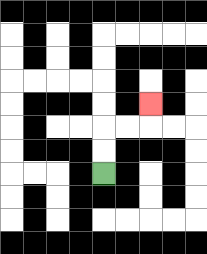{'start': '[4, 7]', 'end': '[6, 4]', 'path_directions': 'U,U,R,R,U', 'path_coordinates': '[[4, 7], [4, 6], [4, 5], [5, 5], [6, 5], [6, 4]]'}